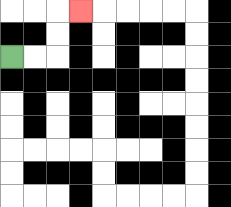{'start': '[0, 2]', 'end': '[3, 0]', 'path_directions': 'R,R,U,U,R', 'path_coordinates': '[[0, 2], [1, 2], [2, 2], [2, 1], [2, 0], [3, 0]]'}